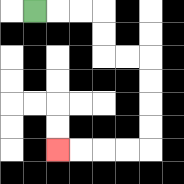{'start': '[1, 0]', 'end': '[2, 6]', 'path_directions': 'R,R,R,D,D,R,R,D,D,D,D,L,L,L,L', 'path_coordinates': '[[1, 0], [2, 0], [3, 0], [4, 0], [4, 1], [4, 2], [5, 2], [6, 2], [6, 3], [6, 4], [6, 5], [6, 6], [5, 6], [4, 6], [3, 6], [2, 6]]'}